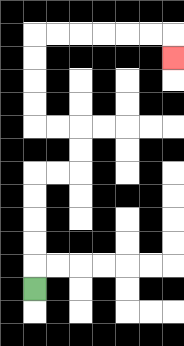{'start': '[1, 12]', 'end': '[7, 2]', 'path_directions': 'U,U,U,U,U,R,R,U,U,L,L,U,U,U,U,R,R,R,R,R,R,D', 'path_coordinates': '[[1, 12], [1, 11], [1, 10], [1, 9], [1, 8], [1, 7], [2, 7], [3, 7], [3, 6], [3, 5], [2, 5], [1, 5], [1, 4], [1, 3], [1, 2], [1, 1], [2, 1], [3, 1], [4, 1], [5, 1], [6, 1], [7, 1], [7, 2]]'}